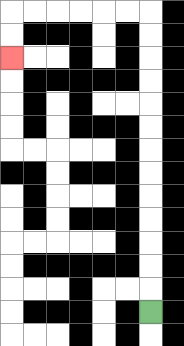{'start': '[6, 13]', 'end': '[0, 2]', 'path_directions': 'U,U,U,U,U,U,U,U,U,U,U,U,U,L,L,L,L,L,L,D,D', 'path_coordinates': '[[6, 13], [6, 12], [6, 11], [6, 10], [6, 9], [6, 8], [6, 7], [6, 6], [6, 5], [6, 4], [6, 3], [6, 2], [6, 1], [6, 0], [5, 0], [4, 0], [3, 0], [2, 0], [1, 0], [0, 0], [0, 1], [0, 2]]'}